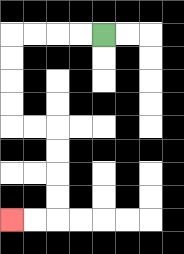{'start': '[4, 1]', 'end': '[0, 9]', 'path_directions': 'L,L,L,L,D,D,D,D,R,R,D,D,D,D,L,L', 'path_coordinates': '[[4, 1], [3, 1], [2, 1], [1, 1], [0, 1], [0, 2], [0, 3], [0, 4], [0, 5], [1, 5], [2, 5], [2, 6], [2, 7], [2, 8], [2, 9], [1, 9], [0, 9]]'}